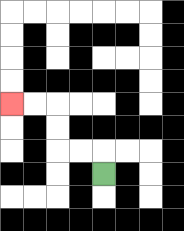{'start': '[4, 7]', 'end': '[0, 4]', 'path_directions': 'U,L,L,U,U,L,L', 'path_coordinates': '[[4, 7], [4, 6], [3, 6], [2, 6], [2, 5], [2, 4], [1, 4], [0, 4]]'}